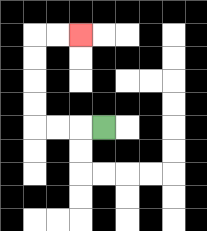{'start': '[4, 5]', 'end': '[3, 1]', 'path_directions': 'L,L,L,U,U,U,U,R,R', 'path_coordinates': '[[4, 5], [3, 5], [2, 5], [1, 5], [1, 4], [1, 3], [1, 2], [1, 1], [2, 1], [3, 1]]'}